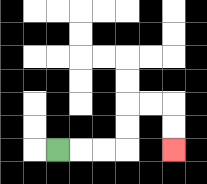{'start': '[2, 6]', 'end': '[7, 6]', 'path_directions': 'R,R,R,U,U,R,R,D,D', 'path_coordinates': '[[2, 6], [3, 6], [4, 6], [5, 6], [5, 5], [5, 4], [6, 4], [7, 4], [7, 5], [7, 6]]'}